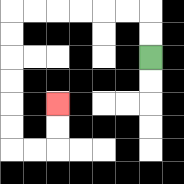{'start': '[6, 2]', 'end': '[2, 4]', 'path_directions': 'U,U,L,L,L,L,L,L,D,D,D,D,D,D,R,R,U,U', 'path_coordinates': '[[6, 2], [6, 1], [6, 0], [5, 0], [4, 0], [3, 0], [2, 0], [1, 0], [0, 0], [0, 1], [0, 2], [0, 3], [0, 4], [0, 5], [0, 6], [1, 6], [2, 6], [2, 5], [2, 4]]'}